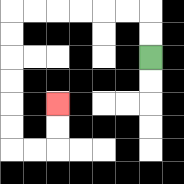{'start': '[6, 2]', 'end': '[2, 4]', 'path_directions': 'U,U,L,L,L,L,L,L,D,D,D,D,D,D,R,R,U,U', 'path_coordinates': '[[6, 2], [6, 1], [6, 0], [5, 0], [4, 0], [3, 0], [2, 0], [1, 0], [0, 0], [0, 1], [0, 2], [0, 3], [0, 4], [0, 5], [0, 6], [1, 6], [2, 6], [2, 5], [2, 4]]'}